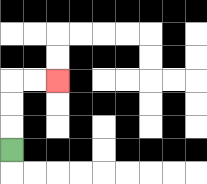{'start': '[0, 6]', 'end': '[2, 3]', 'path_directions': 'U,U,U,R,R', 'path_coordinates': '[[0, 6], [0, 5], [0, 4], [0, 3], [1, 3], [2, 3]]'}